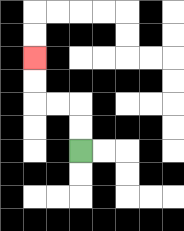{'start': '[3, 6]', 'end': '[1, 2]', 'path_directions': 'U,U,L,L,U,U', 'path_coordinates': '[[3, 6], [3, 5], [3, 4], [2, 4], [1, 4], [1, 3], [1, 2]]'}